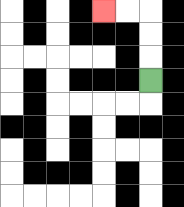{'start': '[6, 3]', 'end': '[4, 0]', 'path_directions': 'U,U,U,L,L', 'path_coordinates': '[[6, 3], [6, 2], [6, 1], [6, 0], [5, 0], [4, 0]]'}